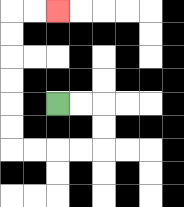{'start': '[2, 4]', 'end': '[2, 0]', 'path_directions': 'R,R,D,D,L,L,L,L,U,U,U,U,U,U,R,R', 'path_coordinates': '[[2, 4], [3, 4], [4, 4], [4, 5], [4, 6], [3, 6], [2, 6], [1, 6], [0, 6], [0, 5], [0, 4], [0, 3], [0, 2], [0, 1], [0, 0], [1, 0], [2, 0]]'}